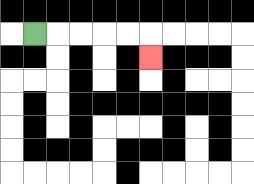{'start': '[1, 1]', 'end': '[6, 2]', 'path_directions': 'R,R,R,R,R,D', 'path_coordinates': '[[1, 1], [2, 1], [3, 1], [4, 1], [5, 1], [6, 1], [6, 2]]'}